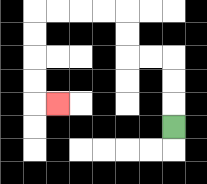{'start': '[7, 5]', 'end': '[2, 4]', 'path_directions': 'U,U,U,L,L,U,U,L,L,L,L,D,D,D,D,R', 'path_coordinates': '[[7, 5], [7, 4], [7, 3], [7, 2], [6, 2], [5, 2], [5, 1], [5, 0], [4, 0], [3, 0], [2, 0], [1, 0], [1, 1], [1, 2], [1, 3], [1, 4], [2, 4]]'}